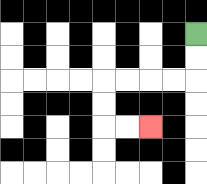{'start': '[8, 1]', 'end': '[6, 5]', 'path_directions': 'D,D,L,L,L,L,D,D,R,R', 'path_coordinates': '[[8, 1], [8, 2], [8, 3], [7, 3], [6, 3], [5, 3], [4, 3], [4, 4], [4, 5], [5, 5], [6, 5]]'}